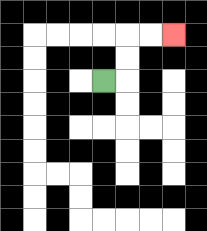{'start': '[4, 3]', 'end': '[7, 1]', 'path_directions': 'R,U,U,R,R', 'path_coordinates': '[[4, 3], [5, 3], [5, 2], [5, 1], [6, 1], [7, 1]]'}